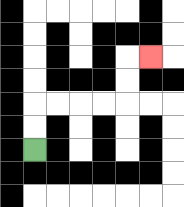{'start': '[1, 6]', 'end': '[6, 2]', 'path_directions': 'U,U,R,R,R,R,U,U,R', 'path_coordinates': '[[1, 6], [1, 5], [1, 4], [2, 4], [3, 4], [4, 4], [5, 4], [5, 3], [5, 2], [6, 2]]'}